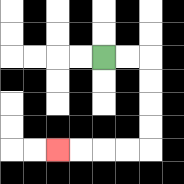{'start': '[4, 2]', 'end': '[2, 6]', 'path_directions': 'R,R,D,D,D,D,L,L,L,L', 'path_coordinates': '[[4, 2], [5, 2], [6, 2], [6, 3], [6, 4], [6, 5], [6, 6], [5, 6], [4, 6], [3, 6], [2, 6]]'}